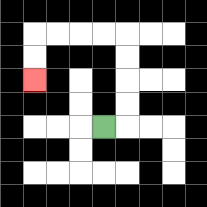{'start': '[4, 5]', 'end': '[1, 3]', 'path_directions': 'R,U,U,U,U,L,L,L,L,D,D', 'path_coordinates': '[[4, 5], [5, 5], [5, 4], [5, 3], [5, 2], [5, 1], [4, 1], [3, 1], [2, 1], [1, 1], [1, 2], [1, 3]]'}